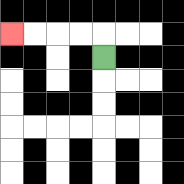{'start': '[4, 2]', 'end': '[0, 1]', 'path_directions': 'U,L,L,L,L', 'path_coordinates': '[[4, 2], [4, 1], [3, 1], [2, 1], [1, 1], [0, 1]]'}